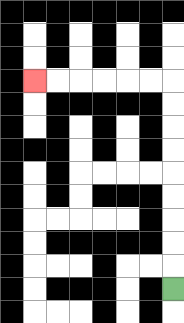{'start': '[7, 12]', 'end': '[1, 3]', 'path_directions': 'U,U,U,U,U,U,U,U,U,L,L,L,L,L,L', 'path_coordinates': '[[7, 12], [7, 11], [7, 10], [7, 9], [7, 8], [7, 7], [7, 6], [7, 5], [7, 4], [7, 3], [6, 3], [5, 3], [4, 3], [3, 3], [2, 3], [1, 3]]'}